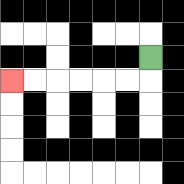{'start': '[6, 2]', 'end': '[0, 3]', 'path_directions': 'D,L,L,L,L,L,L', 'path_coordinates': '[[6, 2], [6, 3], [5, 3], [4, 3], [3, 3], [2, 3], [1, 3], [0, 3]]'}